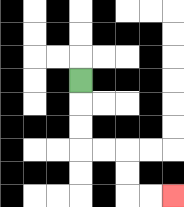{'start': '[3, 3]', 'end': '[7, 8]', 'path_directions': 'D,D,D,R,R,D,D,R,R', 'path_coordinates': '[[3, 3], [3, 4], [3, 5], [3, 6], [4, 6], [5, 6], [5, 7], [5, 8], [6, 8], [7, 8]]'}